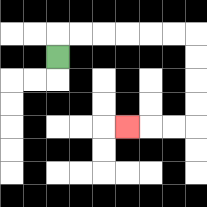{'start': '[2, 2]', 'end': '[5, 5]', 'path_directions': 'U,R,R,R,R,R,R,D,D,D,D,L,L,L', 'path_coordinates': '[[2, 2], [2, 1], [3, 1], [4, 1], [5, 1], [6, 1], [7, 1], [8, 1], [8, 2], [8, 3], [8, 4], [8, 5], [7, 5], [6, 5], [5, 5]]'}